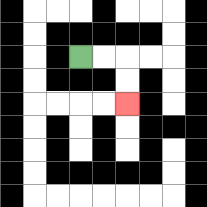{'start': '[3, 2]', 'end': '[5, 4]', 'path_directions': 'R,R,D,D', 'path_coordinates': '[[3, 2], [4, 2], [5, 2], [5, 3], [5, 4]]'}